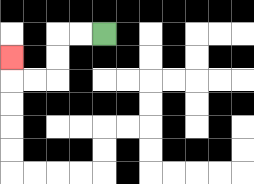{'start': '[4, 1]', 'end': '[0, 2]', 'path_directions': 'L,L,D,D,L,L,U', 'path_coordinates': '[[4, 1], [3, 1], [2, 1], [2, 2], [2, 3], [1, 3], [0, 3], [0, 2]]'}